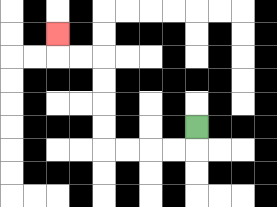{'start': '[8, 5]', 'end': '[2, 1]', 'path_directions': 'D,L,L,L,L,U,U,U,U,L,L,U', 'path_coordinates': '[[8, 5], [8, 6], [7, 6], [6, 6], [5, 6], [4, 6], [4, 5], [4, 4], [4, 3], [4, 2], [3, 2], [2, 2], [2, 1]]'}